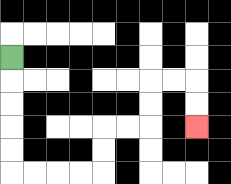{'start': '[0, 2]', 'end': '[8, 5]', 'path_directions': 'D,D,D,D,D,R,R,R,R,U,U,R,R,U,U,R,R,D,D', 'path_coordinates': '[[0, 2], [0, 3], [0, 4], [0, 5], [0, 6], [0, 7], [1, 7], [2, 7], [3, 7], [4, 7], [4, 6], [4, 5], [5, 5], [6, 5], [6, 4], [6, 3], [7, 3], [8, 3], [8, 4], [8, 5]]'}